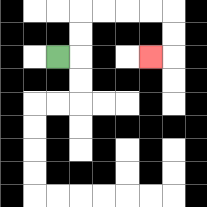{'start': '[2, 2]', 'end': '[6, 2]', 'path_directions': 'R,U,U,R,R,R,R,D,D,L', 'path_coordinates': '[[2, 2], [3, 2], [3, 1], [3, 0], [4, 0], [5, 0], [6, 0], [7, 0], [7, 1], [7, 2], [6, 2]]'}